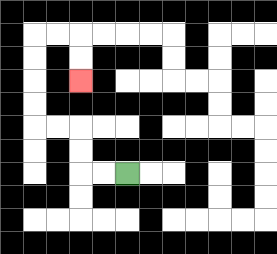{'start': '[5, 7]', 'end': '[3, 3]', 'path_directions': 'L,L,U,U,L,L,U,U,U,U,R,R,D,D', 'path_coordinates': '[[5, 7], [4, 7], [3, 7], [3, 6], [3, 5], [2, 5], [1, 5], [1, 4], [1, 3], [1, 2], [1, 1], [2, 1], [3, 1], [3, 2], [3, 3]]'}